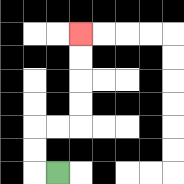{'start': '[2, 7]', 'end': '[3, 1]', 'path_directions': 'L,U,U,R,R,U,U,U,U', 'path_coordinates': '[[2, 7], [1, 7], [1, 6], [1, 5], [2, 5], [3, 5], [3, 4], [3, 3], [3, 2], [3, 1]]'}